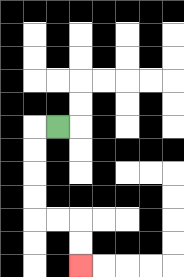{'start': '[2, 5]', 'end': '[3, 11]', 'path_directions': 'L,D,D,D,D,R,R,D,D', 'path_coordinates': '[[2, 5], [1, 5], [1, 6], [1, 7], [1, 8], [1, 9], [2, 9], [3, 9], [3, 10], [3, 11]]'}